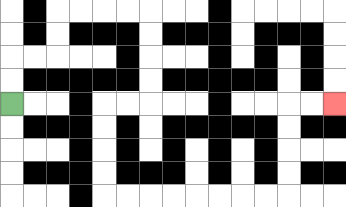{'start': '[0, 4]', 'end': '[14, 4]', 'path_directions': 'U,U,R,R,U,U,R,R,R,R,D,D,D,D,L,L,D,D,D,D,R,R,R,R,R,R,R,R,U,U,U,U,R,R', 'path_coordinates': '[[0, 4], [0, 3], [0, 2], [1, 2], [2, 2], [2, 1], [2, 0], [3, 0], [4, 0], [5, 0], [6, 0], [6, 1], [6, 2], [6, 3], [6, 4], [5, 4], [4, 4], [4, 5], [4, 6], [4, 7], [4, 8], [5, 8], [6, 8], [7, 8], [8, 8], [9, 8], [10, 8], [11, 8], [12, 8], [12, 7], [12, 6], [12, 5], [12, 4], [13, 4], [14, 4]]'}